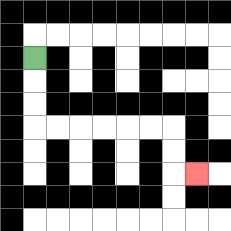{'start': '[1, 2]', 'end': '[8, 7]', 'path_directions': 'D,D,D,R,R,R,R,R,R,D,D,R', 'path_coordinates': '[[1, 2], [1, 3], [1, 4], [1, 5], [2, 5], [3, 5], [4, 5], [5, 5], [6, 5], [7, 5], [7, 6], [7, 7], [8, 7]]'}